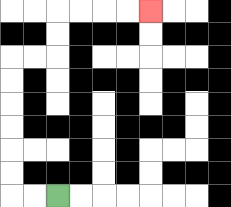{'start': '[2, 8]', 'end': '[6, 0]', 'path_directions': 'L,L,U,U,U,U,U,U,R,R,U,U,R,R,R,R', 'path_coordinates': '[[2, 8], [1, 8], [0, 8], [0, 7], [0, 6], [0, 5], [0, 4], [0, 3], [0, 2], [1, 2], [2, 2], [2, 1], [2, 0], [3, 0], [4, 0], [5, 0], [6, 0]]'}